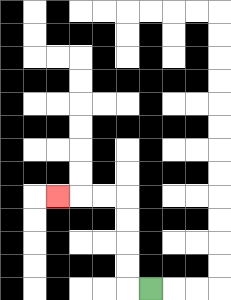{'start': '[6, 12]', 'end': '[2, 8]', 'path_directions': 'L,U,U,U,U,L,L,L', 'path_coordinates': '[[6, 12], [5, 12], [5, 11], [5, 10], [5, 9], [5, 8], [4, 8], [3, 8], [2, 8]]'}